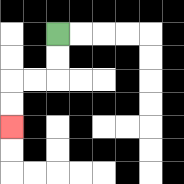{'start': '[2, 1]', 'end': '[0, 5]', 'path_directions': 'D,D,L,L,D,D', 'path_coordinates': '[[2, 1], [2, 2], [2, 3], [1, 3], [0, 3], [0, 4], [0, 5]]'}